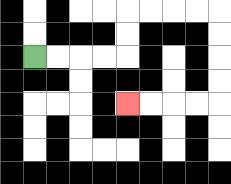{'start': '[1, 2]', 'end': '[5, 4]', 'path_directions': 'R,R,R,R,U,U,R,R,R,R,D,D,D,D,L,L,L,L', 'path_coordinates': '[[1, 2], [2, 2], [3, 2], [4, 2], [5, 2], [5, 1], [5, 0], [6, 0], [7, 0], [8, 0], [9, 0], [9, 1], [9, 2], [9, 3], [9, 4], [8, 4], [7, 4], [6, 4], [5, 4]]'}